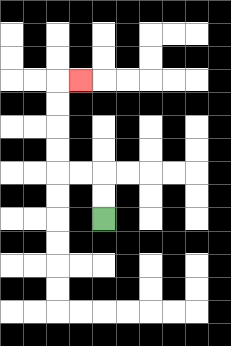{'start': '[4, 9]', 'end': '[3, 3]', 'path_directions': 'U,U,L,L,U,U,U,U,R', 'path_coordinates': '[[4, 9], [4, 8], [4, 7], [3, 7], [2, 7], [2, 6], [2, 5], [2, 4], [2, 3], [3, 3]]'}